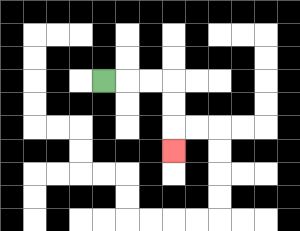{'start': '[4, 3]', 'end': '[7, 6]', 'path_directions': 'R,R,R,D,D,D', 'path_coordinates': '[[4, 3], [5, 3], [6, 3], [7, 3], [7, 4], [7, 5], [7, 6]]'}